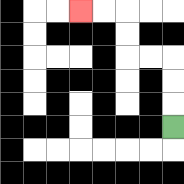{'start': '[7, 5]', 'end': '[3, 0]', 'path_directions': 'U,U,U,L,L,U,U,L,L', 'path_coordinates': '[[7, 5], [7, 4], [7, 3], [7, 2], [6, 2], [5, 2], [5, 1], [5, 0], [4, 0], [3, 0]]'}